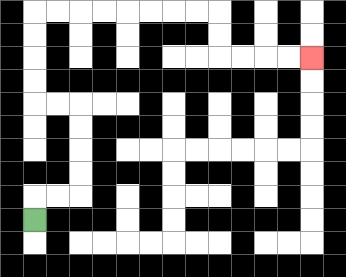{'start': '[1, 9]', 'end': '[13, 2]', 'path_directions': 'U,R,R,U,U,U,U,L,L,U,U,U,U,R,R,R,R,R,R,R,R,D,D,R,R,R,R', 'path_coordinates': '[[1, 9], [1, 8], [2, 8], [3, 8], [3, 7], [3, 6], [3, 5], [3, 4], [2, 4], [1, 4], [1, 3], [1, 2], [1, 1], [1, 0], [2, 0], [3, 0], [4, 0], [5, 0], [6, 0], [7, 0], [8, 0], [9, 0], [9, 1], [9, 2], [10, 2], [11, 2], [12, 2], [13, 2]]'}